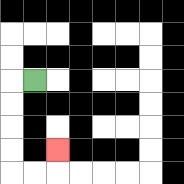{'start': '[1, 3]', 'end': '[2, 6]', 'path_directions': 'L,D,D,D,D,R,R,U', 'path_coordinates': '[[1, 3], [0, 3], [0, 4], [0, 5], [0, 6], [0, 7], [1, 7], [2, 7], [2, 6]]'}